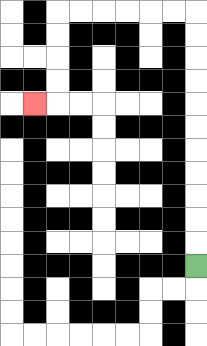{'start': '[8, 11]', 'end': '[1, 4]', 'path_directions': 'U,U,U,U,U,U,U,U,U,U,U,L,L,L,L,L,L,D,D,D,D,L', 'path_coordinates': '[[8, 11], [8, 10], [8, 9], [8, 8], [8, 7], [8, 6], [8, 5], [8, 4], [8, 3], [8, 2], [8, 1], [8, 0], [7, 0], [6, 0], [5, 0], [4, 0], [3, 0], [2, 0], [2, 1], [2, 2], [2, 3], [2, 4], [1, 4]]'}